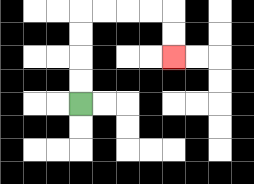{'start': '[3, 4]', 'end': '[7, 2]', 'path_directions': 'U,U,U,U,R,R,R,R,D,D', 'path_coordinates': '[[3, 4], [3, 3], [3, 2], [3, 1], [3, 0], [4, 0], [5, 0], [6, 0], [7, 0], [7, 1], [7, 2]]'}